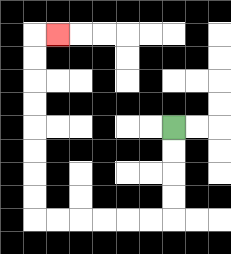{'start': '[7, 5]', 'end': '[2, 1]', 'path_directions': 'D,D,D,D,L,L,L,L,L,L,U,U,U,U,U,U,U,U,R', 'path_coordinates': '[[7, 5], [7, 6], [7, 7], [7, 8], [7, 9], [6, 9], [5, 9], [4, 9], [3, 9], [2, 9], [1, 9], [1, 8], [1, 7], [1, 6], [1, 5], [1, 4], [1, 3], [1, 2], [1, 1], [2, 1]]'}